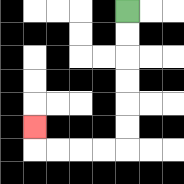{'start': '[5, 0]', 'end': '[1, 5]', 'path_directions': 'D,D,D,D,D,D,L,L,L,L,U', 'path_coordinates': '[[5, 0], [5, 1], [5, 2], [5, 3], [5, 4], [5, 5], [5, 6], [4, 6], [3, 6], [2, 6], [1, 6], [1, 5]]'}